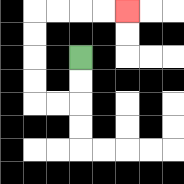{'start': '[3, 2]', 'end': '[5, 0]', 'path_directions': 'D,D,L,L,U,U,U,U,R,R,R,R', 'path_coordinates': '[[3, 2], [3, 3], [3, 4], [2, 4], [1, 4], [1, 3], [1, 2], [1, 1], [1, 0], [2, 0], [3, 0], [4, 0], [5, 0]]'}